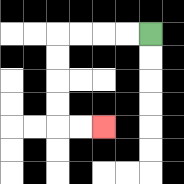{'start': '[6, 1]', 'end': '[4, 5]', 'path_directions': 'L,L,L,L,D,D,D,D,R,R', 'path_coordinates': '[[6, 1], [5, 1], [4, 1], [3, 1], [2, 1], [2, 2], [2, 3], [2, 4], [2, 5], [3, 5], [4, 5]]'}